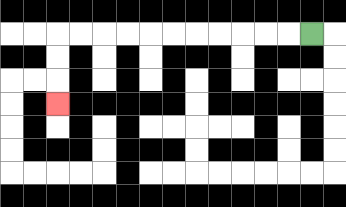{'start': '[13, 1]', 'end': '[2, 4]', 'path_directions': 'L,L,L,L,L,L,L,L,L,L,L,D,D,D', 'path_coordinates': '[[13, 1], [12, 1], [11, 1], [10, 1], [9, 1], [8, 1], [7, 1], [6, 1], [5, 1], [4, 1], [3, 1], [2, 1], [2, 2], [2, 3], [2, 4]]'}